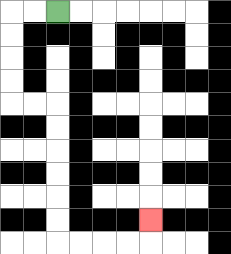{'start': '[2, 0]', 'end': '[6, 9]', 'path_directions': 'L,L,D,D,D,D,R,R,D,D,D,D,D,D,R,R,R,R,U', 'path_coordinates': '[[2, 0], [1, 0], [0, 0], [0, 1], [0, 2], [0, 3], [0, 4], [1, 4], [2, 4], [2, 5], [2, 6], [2, 7], [2, 8], [2, 9], [2, 10], [3, 10], [4, 10], [5, 10], [6, 10], [6, 9]]'}